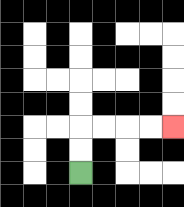{'start': '[3, 7]', 'end': '[7, 5]', 'path_directions': 'U,U,R,R,R,R', 'path_coordinates': '[[3, 7], [3, 6], [3, 5], [4, 5], [5, 5], [6, 5], [7, 5]]'}